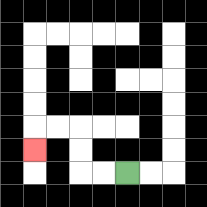{'start': '[5, 7]', 'end': '[1, 6]', 'path_directions': 'L,L,U,U,L,L,D', 'path_coordinates': '[[5, 7], [4, 7], [3, 7], [3, 6], [3, 5], [2, 5], [1, 5], [1, 6]]'}